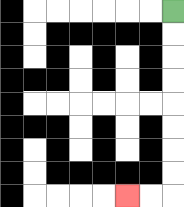{'start': '[7, 0]', 'end': '[5, 8]', 'path_directions': 'D,D,D,D,D,D,D,D,L,L', 'path_coordinates': '[[7, 0], [7, 1], [7, 2], [7, 3], [7, 4], [7, 5], [7, 6], [7, 7], [7, 8], [6, 8], [5, 8]]'}